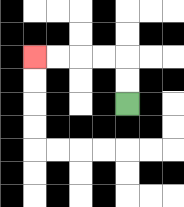{'start': '[5, 4]', 'end': '[1, 2]', 'path_directions': 'U,U,L,L,L,L', 'path_coordinates': '[[5, 4], [5, 3], [5, 2], [4, 2], [3, 2], [2, 2], [1, 2]]'}